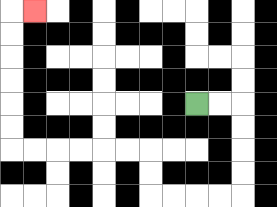{'start': '[8, 4]', 'end': '[1, 0]', 'path_directions': 'R,R,D,D,D,D,L,L,L,L,U,U,L,L,L,L,L,L,U,U,U,U,U,U,R', 'path_coordinates': '[[8, 4], [9, 4], [10, 4], [10, 5], [10, 6], [10, 7], [10, 8], [9, 8], [8, 8], [7, 8], [6, 8], [6, 7], [6, 6], [5, 6], [4, 6], [3, 6], [2, 6], [1, 6], [0, 6], [0, 5], [0, 4], [0, 3], [0, 2], [0, 1], [0, 0], [1, 0]]'}